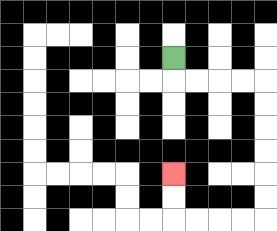{'start': '[7, 2]', 'end': '[7, 7]', 'path_directions': 'D,R,R,R,R,D,D,D,D,D,D,L,L,L,L,U,U', 'path_coordinates': '[[7, 2], [7, 3], [8, 3], [9, 3], [10, 3], [11, 3], [11, 4], [11, 5], [11, 6], [11, 7], [11, 8], [11, 9], [10, 9], [9, 9], [8, 9], [7, 9], [7, 8], [7, 7]]'}